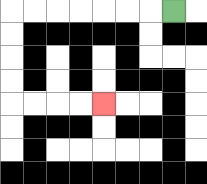{'start': '[7, 0]', 'end': '[4, 4]', 'path_directions': 'L,L,L,L,L,L,L,D,D,D,D,R,R,R,R', 'path_coordinates': '[[7, 0], [6, 0], [5, 0], [4, 0], [3, 0], [2, 0], [1, 0], [0, 0], [0, 1], [0, 2], [0, 3], [0, 4], [1, 4], [2, 4], [3, 4], [4, 4]]'}